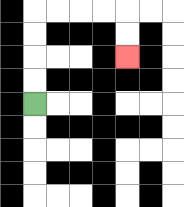{'start': '[1, 4]', 'end': '[5, 2]', 'path_directions': 'U,U,U,U,R,R,R,R,D,D', 'path_coordinates': '[[1, 4], [1, 3], [1, 2], [1, 1], [1, 0], [2, 0], [3, 0], [4, 0], [5, 0], [5, 1], [5, 2]]'}